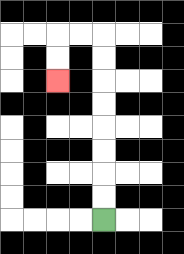{'start': '[4, 9]', 'end': '[2, 3]', 'path_directions': 'U,U,U,U,U,U,U,U,L,L,D,D', 'path_coordinates': '[[4, 9], [4, 8], [4, 7], [4, 6], [4, 5], [4, 4], [4, 3], [4, 2], [4, 1], [3, 1], [2, 1], [2, 2], [2, 3]]'}